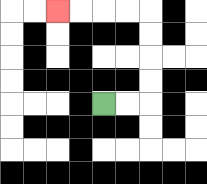{'start': '[4, 4]', 'end': '[2, 0]', 'path_directions': 'R,R,U,U,U,U,L,L,L,L', 'path_coordinates': '[[4, 4], [5, 4], [6, 4], [6, 3], [6, 2], [6, 1], [6, 0], [5, 0], [4, 0], [3, 0], [2, 0]]'}